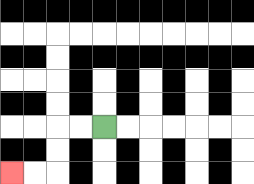{'start': '[4, 5]', 'end': '[0, 7]', 'path_directions': 'L,L,D,D,L,L', 'path_coordinates': '[[4, 5], [3, 5], [2, 5], [2, 6], [2, 7], [1, 7], [0, 7]]'}